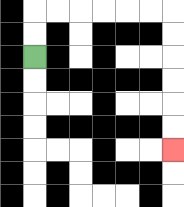{'start': '[1, 2]', 'end': '[7, 6]', 'path_directions': 'U,U,R,R,R,R,R,R,D,D,D,D,D,D', 'path_coordinates': '[[1, 2], [1, 1], [1, 0], [2, 0], [3, 0], [4, 0], [5, 0], [6, 0], [7, 0], [7, 1], [7, 2], [7, 3], [7, 4], [7, 5], [7, 6]]'}